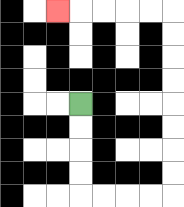{'start': '[3, 4]', 'end': '[2, 0]', 'path_directions': 'D,D,D,D,R,R,R,R,U,U,U,U,U,U,U,U,L,L,L,L,L', 'path_coordinates': '[[3, 4], [3, 5], [3, 6], [3, 7], [3, 8], [4, 8], [5, 8], [6, 8], [7, 8], [7, 7], [7, 6], [7, 5], [7, 4], [7, 3], [7, 2], [7, 1], [7, 0], [6, 0], [5, 0], [4, 0], [3, 0], [2, 0]]'}